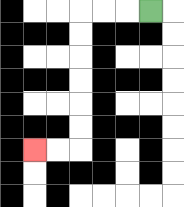{'start': '[6, 0]', 'end': '[1, 6]', 'path_directions': 'L,L,L,D,D,D,D,D,D,L,L', 'path_coordinates': '[[6, 0], [5, 0], [4, 0], [3, 0], [3, 1], [3, 2], [3, 3], [3, 4], [3, 5], [3, 6], [2, 6], [1, 6]]'}